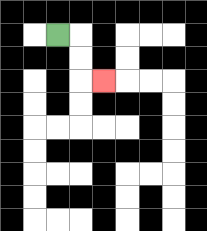{'start': '[2, 1]', 'end': '[4, 3]', 'path_directions': 'R,D,D,R', 'path_coordinates': '[[2, 1], [3, 1], [3, 2], [3, 3], [4, 3]]'}